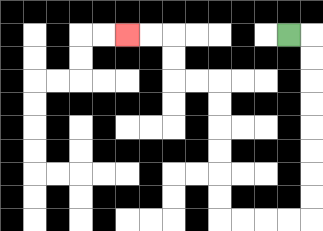{'start': '[12, 1]', 'end': '[5, 1]', 'path_directions': 'R,D,D,D,D,D,D,D,D,L,L,L,L,U,U,U,U,U,U,L,L,U,U,L,L', 'path_coordinates': '[[12, 1], [13, 1], [13, 2], [13, 3], [13, 4], [13, 5], [13, 6], [13, 7], [13, 8], [13, 9], [12, 9], [11, 9], [10, 9], [9, 9], [9, 8], [9, 7], [9, 6], [9, 5], [9, 4], [9, 3], [8, 3], [7, 3], [7, 2], [7, 1], [6, 1], [5, 1]]'}